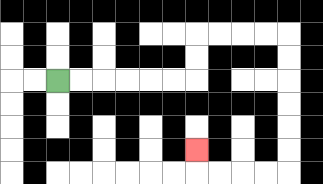{'start': '[2, 3]', 'end': '[8, 6]', 'path_directions': 'R,R,R,R,R,R,U,U,R,R,R,R,D,D,D,D,D,D,L,L,L,L,U', 'path_coordinates': '[[2, 3], [3, 3], [4, 3], [5, 3], [6, 3], [7, 3], [8, 3], [8, 2], [8, 1], [9, 1], [10, 1], [11, 1], [12, 1], [12, 2], [12, 3], [12, 4], [12, 5], [12, 6], [12, 7], [11, 7], [10, 7], [9, 7], [8, 7], [8, 6]]'}